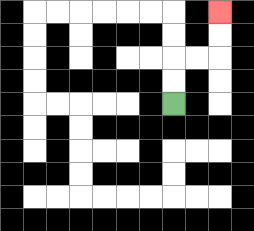{'start': '[7, 4]', 'end': '[9, 0]', 'path_directions': 'U,U,R,R,U,U', 'path_coordinates': '[[7, 4], [7, 3], [7, 2], [8, 2], [9, 2], [9, 1], [9, 0]]'}